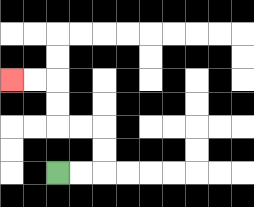{'start': '[2, 7]', 'end': '[0, 3]', 'path_directions': 'R,R,U,U,L,L,U,U,L,L', 'path_coordinates': '[[2, 7], [3, 7], [4, 7], [4, 6], [4, 5], [3, 5], [2, 5], [2, 4], [2, 3], [1, 3], [0, 3]]'}